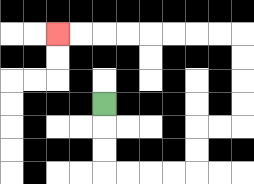{'start': '[4, 4]', 'end': '[2, 1]', 'path_directions': 'D,D,D,R,R,R,R,U,U,R,R,U,U,U,U,L,L,L,L,L,L,L,L', 'path_coordinates': '[[4, 4], [4, 5], [4, 6], [4, 7], [5, 7], [6, 7], [7, 7], [8, 7], [8, 6], [8, 5], [9, 5], [10, 5], [10, 4], [10, 3], [10, 2], [10, 1], [9, 1], [8, 1], [7, 1], [6, 1], [5, 1], [4, 1], [3, 1], [2, 1]]'}